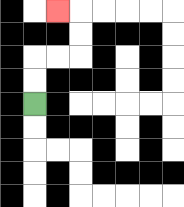{'start': '[1, 4]', 'end': '[2, 0]', 'path_directions': 'U,U,R,R,U,U,L', 'path_coordinates': '[[1, 4], [1, 3], [1, 2], [2, 2], [3, 2], [3, 1], [3, 0], [2, 0]]'}